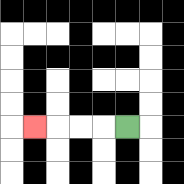{'start': '[5, 5]', 'end': '[1, 5]', 'path_directions': 'L,L,L,L', 'path_coordinates': '[[5, 5], [4, 5], [3, 5], [2, 5], [1, 5]]'}